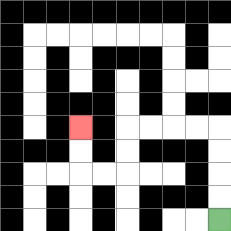{'start': '[9, 9]', 'end': '[3, 5]', 'path_directions': 'U,U,U,U,L,L,L,L,D,D,L,L,U,U', 'path_coordinates': '[[9, 9], [9, 8], [9, 7], [9, 6], [9, 5], [8, 5], [7, 5], [6, 5], [5, 5], [5, 6], [5, 7], [4, 7], [3, 7], [3, 6], [3, 5]]'}